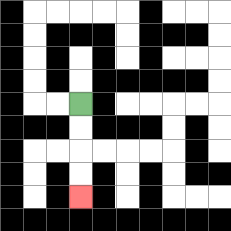{'start': '[3, 4]', 'end': '[3, 8]', 'path_directions': 'D,D,D,D', 'path_coordinates': '[[3, 4], [3, 5], [3, 6], [3, 7], [3, 8]]'}